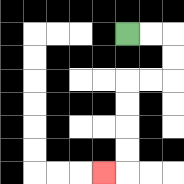{'start': '[5, 1]', 'end': '[4, 7]', 'path_directions': 'R,R,D,D,L,L,D,D,D,D,L', 'path_coordinates': '[[5, 1], [6, 1], [7, 1], [7, 2], [7, 3], [6, 3], [5, 3], [5, 4], [5, 5], [5, 6], [5, 7], [4, 7]]'}